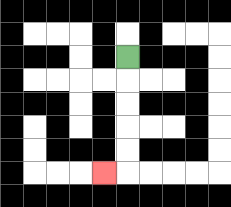{'start': '[5, 2]', 'end': '[4, 7]', 'path_directions': 'D,D,D,D,D,L', 'path_coordinates': '[[5, 2], [5, 3], [5, 4], [5, 5], [5, 6], [5, 7], [4, 7]]'}